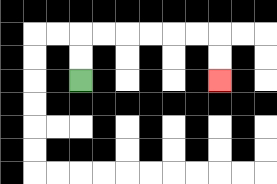{'start': '[3, 3]', 'end': '[9, 3]', 'path_directions': 'U,U,R,R,R,R,R,R,D,D', 'path_coordinates': '[[3, 3], [3, 2], [3, 1], [4, 1], [5, 1], [6, 1], [7, 1], [8, 1], [9, 1], [9, 2], [9, 3]]'}